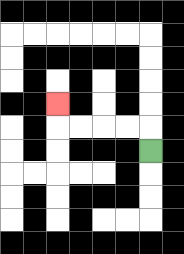{'start': '[6, 6]', 'end': '[2, 4]', 'path_directions': 'U,L,L,L,L,U', 'path_coordinates': '[[6, 6], [6, 5], [5, 5], [4, 5], [3, 5], [2, 5], [2, 4]]'}